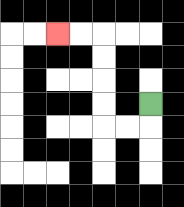{'start': '[6, 4]', 'end': '[2, 1]', 'path_directions': 'D,L,L,U,U,U,U,L,L', 'path_coordinates': '[[6, 4], [6, 5], [5, 5], [4, 5], [4, 4], [4, 3], [4, 2], [4, 1], [3, 1], [2, 1]]'}